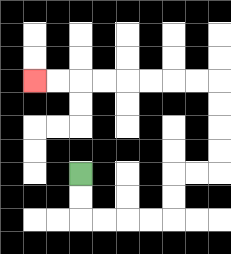{'start': '[3, 7]', 'end': '[1, 3]', 'path_directions': 'D,D,R,R,R,R,U,U,R,R,U,U,U,U,L,L,L,L,L,L,L,L', 'path_coordinates': '[[3, 7], [3, 8], [3, 9], [4, 9], [5, 9], [6, 9], [7, 9], [7, 8], [7, 7], [8, 7], [9, 7], [9, 6], [9, 5], [9, 4], [9, 3], [8, 3], [7, 3], [6, 3], [5, 3], [4, 3], [3, 3], [2, 3], [1, 3]]'}